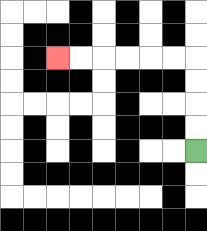{'start': '[8, 6]', 'end': '[2, 2]', 'path_directions': 'U,U,U,U,L,L,L,L,L,L', 'path_coordinates': '[[8, 6], [8, 5], [8, 4], [8, 3], [8, 2], [7, 2], [6, 2], [5, 2], [4, 2], [3, 2], [2, 2]]'}